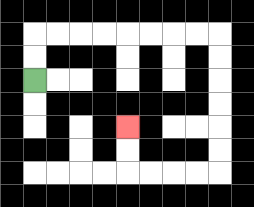{'start': '[1, 3]', 'end': '[5, 5]', 'path_directions': 'U,U,R,R,R,R,R,R,R,R,D,D,D,D,D,D,L,L,L,L,U,U', 'path_coordinates': '[[1, 3], [1, 2], [1, 1], [2, 1], [3, 1], [4, 1], [5, 1], [6, 1], [7, 1], [8, 1], [9, 1], [9, 2], [9, 3], [9, 4], [9, 5], [9, 6], [9, 7], [8, 7], [7, 7], [6, 7], [5, 7], [5, 6], [5, 5]]'}